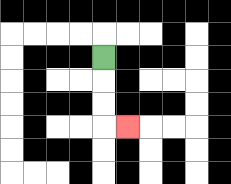{'start': '[4, 2]', 'end': '[5, 5]', 'path_directions': 'D,D,D,R', 'path_coordinates': '[[4, 2], [4, 3], [4, 4], [4, 5], [5, 5]]'}